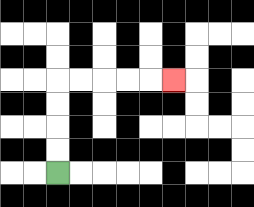{'start': '[2, 7]', 'end': '[7, 3]', 'path_directions': 'U,U,U,U,R,R,R,R,R', 'path_coordinates': '[[2, 7], [2, 6], [2, 5], [2, 4], [2, 3], [3, 3], [4, 3], [5, 3], [6, 3], [7, 3]]'}